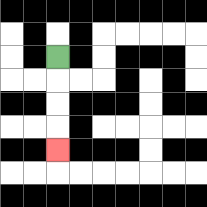{'start': '[2, 2]', 'end': '[2, 6]', 'path_directions': 'D,D,D,D', 'path_coordinates': '[[2, 2], [2, 3], [2, 4], [2, 5], [2, 6]]'}